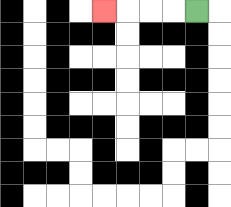{'start': '[8, 0]', 'end': '[4, 0]', 'path_directions': 'L,L,L,L', 'path_coordinates': '[[8, 0], [7, 0], [6, 0], [5, 0], [4, 0]]'}